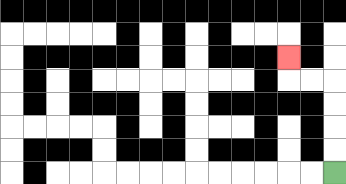{'start': '[14, 7]', 'end': '[12, 2]', 'path_directions': 'U,U,U,U,L,L,U', 'path_coordinates': '[[14, 7], [14, 6], [14, 5], [14, 4], [14, 3], [13, 3], [12, 3], [12, 2]]'}